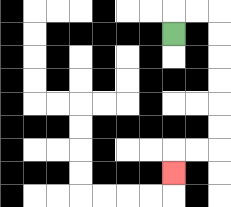{'start': '[7, 1]', 'end': '[7, 7]', 'path_directions': 'U,R,R,D,D,D,D,D,D,L,L,D', 'path_coordinates': '[[7, 1], [7, 0], [8, 0], [9, 0], [9, 1], [9, 2], [9, 3], [9, 4], [9, 5], [9, 6], [8, 6], [7, 6], [7, 7]]'}